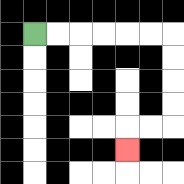{'start': '[1, 1]', 'end': '[5, 6]', 'path_directions': 'R,R,R,R,R,R,D,D,D,D,L,L,D', 'path_coordinates': '[[1, 1], [2, 1], [3, 1], [4, 1], [5, 1], [6, 1], [7, 1], [7, 2], [7, 3], [7, 4], [7, 5], [6, 5], [5, 5], [5, 6]]'}